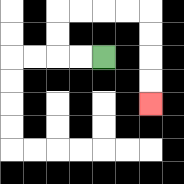{'start': '[4, 2]', 'end': '[6, 4]', 'path_directions': 'L,L,U,U,R,R,R,R,D,D,D,D', 'path_coordinates': '[[4, 2], [3, 2], [2, 2], [2, 1], [2, 0], [3, 0], [4, 0], [5, 0], [6, 0], [6, 1], [6, 2], [6, 3], [6, 4]]'}